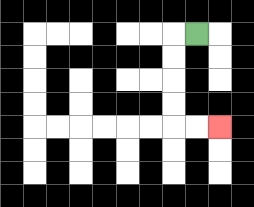{'start': '[8, 1]', 'end': '[9, 5]', 'path_directions': 'L,D,D,D,D,R,R', 'path_coordinates': '[[8, 1], [7, 1], [7, 2], [7, 3], [7, 4], [7, 5], [8, 5], [9, 5]]'}